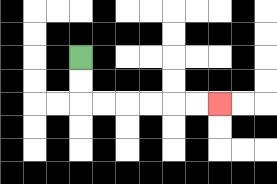{'start': '[3, 2]', 'end': '[9, 4]', 'path_directions': 'D,D,R,R,R,R,R,R', 'path_coordinates': '[[3, 2], [3, 3], [3, 4], [4, 4], [5, 4], [6, 4], [7, 4], [8, 4], [9, 4]]'}